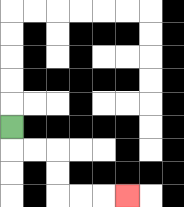{'start': '[0, 5]', 'end': '[5, 8]', 'path_directions': 'D,R,R,D,D,R,R,R', 'path_coordinates': '[[0, 5], [0, 6], [1, 6], [2, 6], [2, 7], [2, 8], [3, 8], [4, 8], [5, 8]]'}